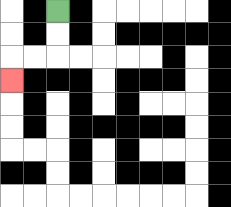{'start': '[2, 0]', 'end': '[0, 3]', 'path_directions': 'D,D,L,L,D', 'path_coordinates': '[[2, 0], [2, 1], [2, 2], [1, 2], [0, 2], [0, 3]]'}